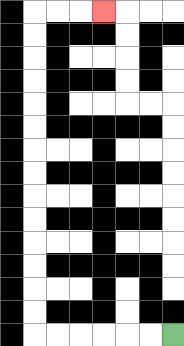{'start': '[7, 14]', 'end': '[4, 0]', 'path_directions': 'L,L,L,L,L,L,U,U,U,U,U,U,U,U,U,U,U,U,U,U,R,R,R', 'path_coordinates': '[[7, 14], [6, 14], [5, 14], [4, 14], [3, 14], [2, 14], [1, 14], [1, 13], [1, 12], [1, 11], [1, 10], [1, 9], [1, 8], [1, 7], [1, 6], [1, 5], [1, 4], [1, 3], [1, 2], [1, 1], [1, 0], [2, 0], [3, 0], [4, 0]]'}